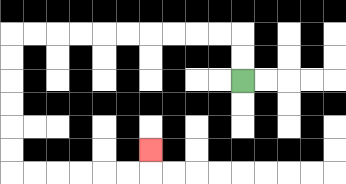{'start': '[10, 3]', 'end': '[6, 6]', 'path_directions': 'U,U,L,L,L,L,L,L,L,L,L,L,D,D,D,D,D,D,R,R,R,R,R,R,U', 'path_coordinates': '[[10, 3], [10, 2], [10, 1], [9, 1], [8, 1], [7, 1], [6, 1], [5, 1], [4, 1], [3, 1], [2, 1], [1, 1], [0, 1], [0, 2], [0, 3], [0, 4], [0, 5], [0, 6], [0, 7], [1, 7], [2, 7], [3, 7], [4, 7], [5, 7], [6, 7], [6, 6]]'}